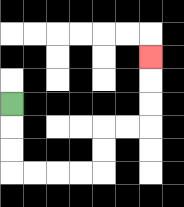{'start': '[0, 4]', 'end': '[6, 2]', 'path_directions': 'D,D,D,R,R,R,R,U,U,R,R,U,U,U', 'path_coordinates': '[[0, 4], [0, 5], [0, 6], [0, 7], [1, 7], [2, 7], [3, 7], [4, 7], [4, 6], [4, 5], [5, 5], [6, 5], [6, 4], [6, 3], [6, 2]]'}